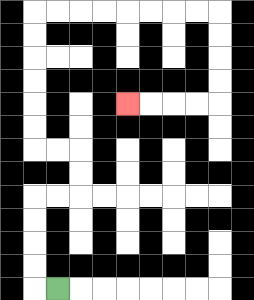{'start': '[2, 12]', 'end': '[5, 4]', 'path_directions': 'L,U,U,U,U,R,R,U,U,L,L,U,U,U,U,U,U,R,R,R,R,R,R,R,R,D,D,D,D,L,L,L,L', 'path_coordinates': '[[2, 12], [1, 12], [1, 11], [1, 10], [1, 9], [1, 8], [2, 8], [3, 8], [3, 7], [3, 6], [2, 6], [1, 6], [1, 5], [1, 4], [1, 3], [1, 2], [1, 1], [1, 0], [2, 0], [3, 0], [4, 0], [5, 0], [6, 0], [7, 0], [8, 0], [9, 0], [9, 1], [9, 2], [9, 3], [9, 4], [8, 4], [7, 4], [6, 4], [5, 4]]'}